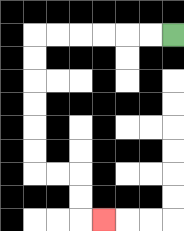{'start': '[7, 1]', 'end': '[4, 9]', 'path_directions': 'L,L,L,L,L,L,D,D,D,D,D,D,R,R,D,D,R', 'path_coordinates': '[[7, 1], [6, 1], [5, 1], [4, 1], [3, 1], [2, 1], [1, 1], [1, 2], [1, 3], [1, 4], [1, 5], [1, 6], [1, 7], [2, 7], [3, 7], [3, 8], [3, 9], [4, 9]]'}